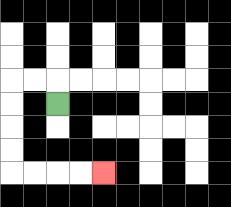{'start': '[2, 4]', 'end': '[4, 7]', 'path_directions': 'U,L,L,D,D,D,D,R,R,R,R', 'path_coordinates': '[[2, 4], [2, 3], [1, 3], [0, 3], [0, 4], [0, 5], [0, 6], [0, 7], [1, 7], [2, 7], [3, 7], [4, 7]]'}